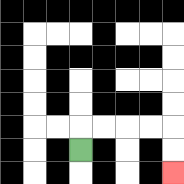{'start': '[3, 6]', 'end': '[7, 7]', 'path_directions': 'U,R,R,R,R,D,D', 'path_coordinates': '[[3, 6], [3, 5], [4, 5], [5, 5], [6, 5], [7, 5], [7, 6], [7, 7]]'}